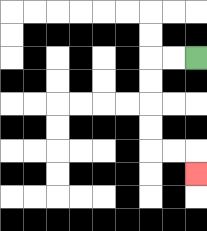{'start': '[8, 2]', 'end': '[8, 7]', 'path_directions': 'L,L,D,D,D,D,R,R,D', 'path_coordinates': '[[8, 2], [7, 2], [6, 2], [6, 3], [6, 4], [6, 5], [6, 6], [7, 6], [8, 6], [8, 7]]'}